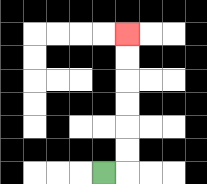{'start': '[4, 7]', 'end': '[5, 1]', 'path_directions': 'R,U,U,U,U,U,U', 'path_coordinates': '[[4, 7], [5, 7], [5, 6], [5, 5], [5, 4], [5, 3], [5, 2], [5, 1]]'}